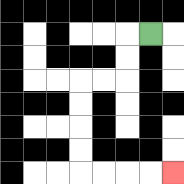{'start': '[6, 1]', 'end': '[7, 7]', 'path_directions': 'L,D,D,L,L,D,D,D,D,R,R,R,R', 'path_coordinates': '[[6, 1], [5, 1], [5, 2], [5, 3], [4, 3], [3, 3], [3, 4], [3, 5], [3, 6], [3, 7], [4, 7], [5, 7], [6, 7], [7, 7]]'}